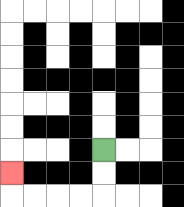{'start': '[4, 6]', 'end': '[0, 7]', 'path_directions': 'D,D,L,L,L,L,U', 'path_coordinates': '[[4, 6], [4, 7], [4, 8], [3, 8], [2, 8], [1, 8], [0, 8], [0, 7]]'}